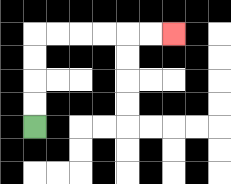{'start': '[1, 5]', 'end': '[7, 1]', 'path_directions': 'U,U,U,U,R,R,R,R,R,R', 'path_coordinates': '[[1, 5], [1, 4], [1, 3], [1, 2], [1, 1], [2, 1], [3, 1], [4, 1], [5, 1], [6, 1], [7, 1]]'}